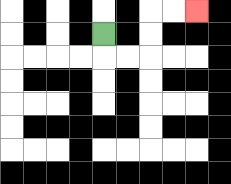{'start': '[4, 1]', 'end': '[8, 0]', 'path_directions': 'D,R,R,U,U,R,R', 'path_coordinates': '[[4, 1], [4, 2], [5, 2], [6, 2], [6, 1], [6, 0], [7, 0], [8, 0]]'}